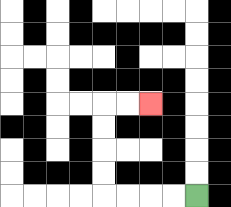{'start': '[8, 8]', 'end': '[6, 4]', 'path_directions': 'L,L,L,L,U,U,U,U,R,R', 'path_coordinates': '[[8, 8], [7, 8], [6, 8], [5, 8], [4, 8], [4, 7], [4, 6], [4, 5], [4, 4], [5, 4], [6, 4]]'}